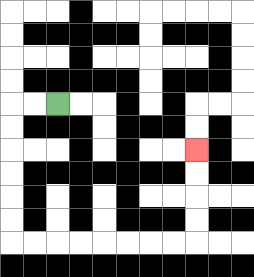{'start': '[2, 4]', 'end': '[8, 6]', 'path_directions': 'L,L,D,D,D,D,D,D,R,R,R,R,R,R,R,R,U,U,U,U', 'path_coordinates': '[[2, 4], [1, 4], [0, 4], [0, 5], [0, 6], [0, 7], [0, 8], [0, 9], [0, 10], [1, 10], [2, 10], [3, 10], [4, 10], [5, 10], [6, 10], [7, 10], [8, 10], [8, 9], [8, 8], [8, 7], [8, 6]]'}